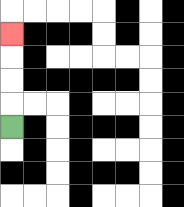{'start': '[0, 5]', 'end': '[0, 1]', 'path_directions': 'U,U,U,U', 'path_coordinates': '[[0, 5], [0, 4], [0, 3], [0, 2], [0, 1]]'}